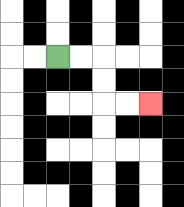{'start': '[2, 2]', 'end': '[6, 4]', 'path_directions': 'R,R,D,D,R,R', 'path_coordinates': '[[2, 2], [3, 2], [4, 2], [4, 3], [4, 4], [5, 4], [6, 4]]'}